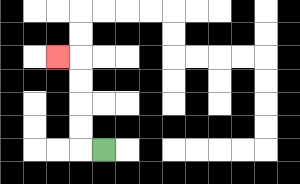{'start': '[4, 6]', 'end': '[2, 2]', 'path_directions': 'L,U,U,U,U,L', 'path_coordinates': '[[4, 6], [3, 6], [3, 5], [3, 4], [3, 3], [3, 2], [2, 2]]'}